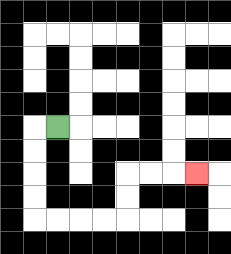{'start': '[2, 5]', 'end': '[8, 7]', 'path_directions': 'L,D,D,D,D,R,R,R,R,U,U,R,R,R', 'path_coordinates': '[[2, 5], [1, 5], [1, 6], [1, 7], [1, 8], [1, 9], [2, 9], [3, 9], [4, 9], [5, 9], [5, 8], [5, 7], [6, 7], [7, 7], [8, 7]]'}